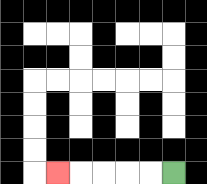{'start': '[7, 7]', 'end': '[2, 7]', 'path_directions': 'L,L,L,L,L', 'path_coordinates': '[[7, 7], [6, 7], [5, 7], [4, 7], [3, 7], [2, 7]]'}